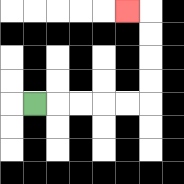{'start': '[1, 4]', 'end': '[5, 0]', 'path_directions': 'R,R,R,R,R,U,U,U,U,L', 'path_coordinates': '[[1, 4], [2, 4], [3, 4], [4, 4], [5, 4], [6, 4], [6, 3], [6, 2], [6, 1], [6, 0], [5, 0]]'}